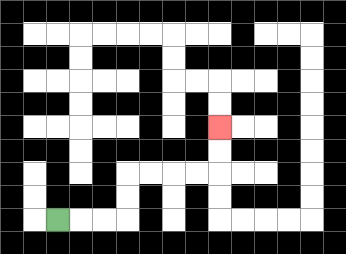{'start': '[2, 9]', 'end': '[9, 5]', 'path_directions': 'R,R,R,U,U,R,R,R,R,U,U', 'path_coordinates': '[[2, 9], [3, 9], [4, 9], [5, 9], [5, 8], [5, 7], [6, 7], [7, 7], [8, 7], [9, 7], [9, 6], [9, 5]]'}